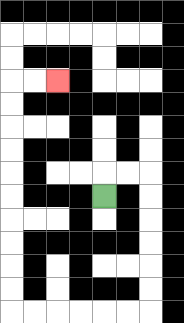{'start': '[4, 8]', 'end': '[2, 3]', 'path_directions': 'U,R,R,D,D,D,D,D,D,L,L,L,L,L,L,U,U,U,U,U,U,U,U,U,U,R,R', 'path_coordinates': '[[4, 8], [4, 7], [5, 7], [6, 7], [6, 8], [6, 9], [6, 10], [6, 11], [6, 12], [6, 13], [5, 13], [4, 13], [3, 13], [2, 13], [1, 13], [0, 13], [0, 12], [0, 11], [0, 10], [0, 9], [0, 8], [0, 7], [0, 6], [0, 5], [0, 4], [0, 3], [1, 3], [2, 3]]'}